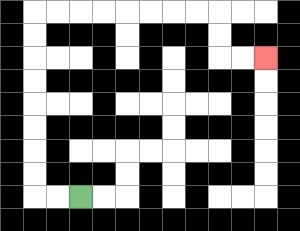{'start': '[3, 8]', 'end': '[11, 2]', 'path_directions': 'L,L,U,U,U,U,U,U,U,U,R,R,R,R,R,R,R,R,D,D,R,R', 'path_coordinates': '[[3, 8], [2, 8], [1, 8], [1, 7], [1, 6], [1, 5], [1, 4], [1, 3], [1, 2], [1, 1], [1, 0], [2, 0], [3, 0], [4, 0], [5, 0], [6, 0], [7, 0], [8, 0], [9, 0], [9, 1], [9, 2], [10, 2], [11, 2]]'}